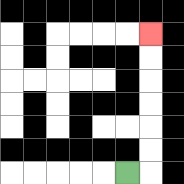{'start': '[5, 7]', 'end': '[6, 1]', 'path_directions': 'R,U,U,U,U,U,U', 'path_coordinates': '[[5, 7], [6, 7], [6, 6], [6, 5], [6, 4], [6, 3], [6, 2], [6, 1]]'}